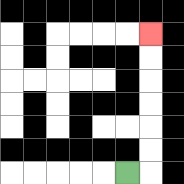{'start': '[5, 7]', 'end': '[6, 1]', 'path_directions': 'R,U,U,U,U,U,U', 'path_coordinates': '[[5, 7], [6, 7], [6, 6], [6, 5], [6, 4], [6, 3], [6, 2], [6, 1]]'}